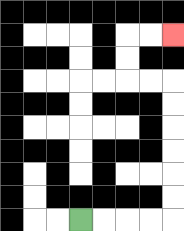{'start': '[3, 9]', 'end': '[7, 1]', 'path_directions': 'R,R,R,R,U,U,U,U,U,U,L,L,U,U,R,R', 'path_coordinates': '[[3, 9], [4, 9], [5, 9], [6, 9], [7, 9], [7, 8], [7, 7], [7, 6], [7, 5], [7, 4], [7, 3], [6, 3], [5, 3], [5, 2], [5, 1], [6, 1], [7, 1]]'}